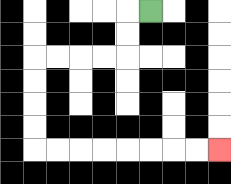{'start': '[6, 0]', 'end': '[9, 6]', 'path_directions': 'L,D,D,L,L,L,L,D,D,D,D,R,R,R,R,R,R,R,R', 'path_coordinates': '[[6, 0], [5, 0], [5, 1], [5, 2], [4, 2], [3, 2], [2, 2], [1, 2], [1, 3], [1, 4], [1, 5], [1, 6], [2, 6], [3, 6], [4, 6], [5, 6], [6, 6], [7, 6], [8, 6], [9, 6]]'}